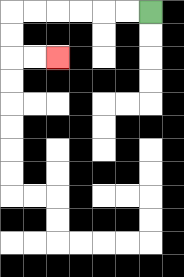{'start': '[6, 0]', 'end': '[2, 2]', 'path_directions': 'L,L,L,L,L,L,D,D,R,R', 'path_coordinates': '[[6, 0], [5, 0], [4, 0], [3, 0], [2, 0], [1, 0], [0, 0], [0, 1], [0, 2], [1, 2], [2, 2]]'}